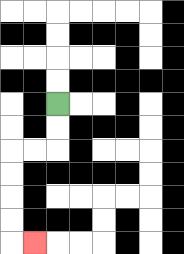{'start': '[2, 4]', 'end': '[1, 10]', 'path_directions': 'D,D,L,L,D,D,D,D,R', 'path_coordinates': '[[2, 4], [2, 5], [2, 6], [1, 6], [0, 6], [0, 7], [0, 8], [0, 9], [0, 10], [1, 10]]'}